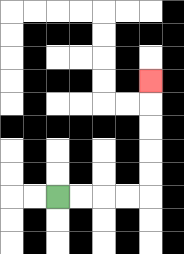{'start': '[2, 8]', 'end': '[6, 3]', 'path_directions': 'R,R,R,R,U,U,U,U,U', 'path_coordinates': '[[2, 8], [3, 8], [4, 8], [5, 8], [6, 8], [6, 7], [6, 6], [6, 5], [6, 4], [6, 3]]'}